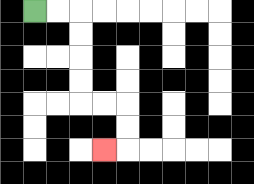{'start': '[1, 0]', 'end': '[4, 6]', 'path_directions': 'R,R,D,D,D,D,R,R,D,D,L', 'path_coordinates': '[[1, 0], [2, 0], [3, 0], [3, 1], [3, 2], [3, 3], [3, 4], [4, 4], [5, 4], [5, 5], [5, 6], [4, 6]]'}